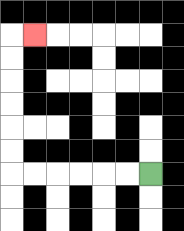{'start': '[6, 7]', 'end': '[1, 1]', 'path_directions': 'L,L,L,L,L,L,U,U,U,U,U,U,R', 'path_coordinates': '[[6, 7], [5, 7], [4, 7], [3, 7], [2, 7], [1, 7], [0, 7], [0, 6], [0, 5], [0, 4], [0, 3], [0, 2], [0, 1], [1, 1]]'}